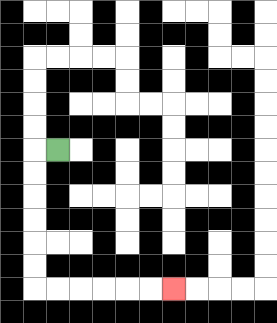{'start': '[2, 6]', 'end': '[7, 12]', 'path_directions': 'L,D,D,D,D,D,D,R,R,R,R,R,R', 'path_coordinates': '[[2, 6], [1, 6], [1, 7], [1, 8], [1, 9], [1, 10], [1, 11], [1, 12], [2, 12], [3, 12], [4, 12], [5, 12], [6, 12], [7, 12]]'}